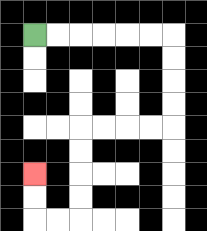{'start': '[1, 1]', 'end': '[1, 7]', 'path_directions': 'R,R,R,R,R,R,D,D,D,D,L,L,L,L,D,D,D,D,L,L,U,U', 'path_coordinates': '[[1, 1], [2, 1], [3, 1], [4, 1], [5, 1], [6, 1], [7, 1], [7, 2], [7, 3], [7, 4], [7, 5], [6, 5], [5, 5], [4, 5], [3, 5], [3, 6], [3, 7], [3, 8], [3, 9], [2, 9], [1, 9], [1, 8], [1, 7]]'}